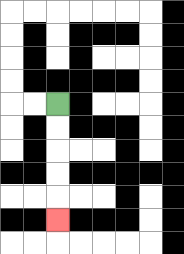{'start': '[2, 4]', 'end': '[2, 9]', 'path_directions': 'D,D,D,D,D', 'path_coordinates': '[[2, 4], [2, 5], [2, 6], [2, 7], [2, 8], [2, 9]]'}